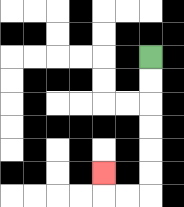{'start': '[6, 2]', 'end': '[4, 7]', 'path_directions': 'D,D,D,D,D,D,L,L,U', 'path_coordinates': '[[6, 2], [6, 3], [6, 4], [6, 5], [6, 6], [6, 7], [6, 8], [5, 8], [4, 8], [4, 7]]'}